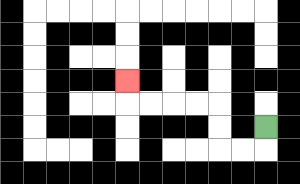{'start': '[11, 5]', 'end': '[5, 3]', 'path_directions': 'D,L,L,U,U,L,L,L,L,U', 'path_coordinates': '[[11, 5], [11, 6], [10, 6], [9, 6], [9, 5], [9, 4], [8, 4], [7, 4], [6, 4], [5, 4], [5, 3]]'}